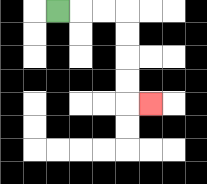{'start': '[2, 0]', 'end': '[6, 4]', 'path_directions': 'R,R,R,D,D,D,D,R', 'path_coordinates': '[[2, 0], [3, 0], [4, 0], [5, 0], [5, 1], [5, 2], [5, 3], [5, 4], [6, 4]]'}